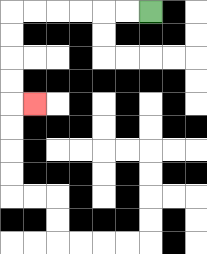{'start': '[6, 0]', 'end': '[1, 4]', 'path_directions': 'L,L,L,L,L,L,D,D,D,D,R', 'path_coordinates': '[[6, 0], [5, 0], [4, 0], [3, 0], [2, 0], [1, 0], [0, 0], [0, 1], [0, 2], [0, 3], [0, 4], [1, 4]]'}